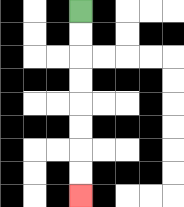{'start': '[3, 0]', 'end': '[3, 8]', 'path_directions': 'D,D,D,D,D,D,D,D', 'path_coordinates': '[[3, 0], [3, 1], [3, 2], [3, 3], [3, 4], [3, 5], [3, 6], [3, 7], [3, 8]]'}